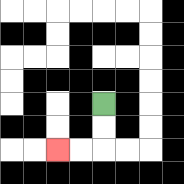{'start': '[4, 4]', 'end': '[2, 6]', 'path_directions': 'D,D,L,L', 'path_coordinates': '[[4, 4], [4, 5], [4, 6], [3, 6], [2, 6]]'}